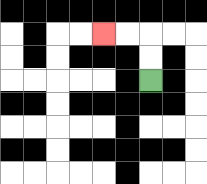{'start': '[6, 3]', 'end': '[4, 1]', 'path_directions': 'U,U,L,L', 'path_coordinates': '[[6, 3], [6, 2], [6, 1], [5, 1], [4, 1]]'}